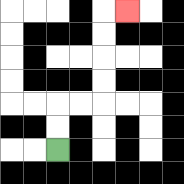{'start': '[2, 6]', 'end': '[5, 0]', 'path_directions': 'U,U,R,R,U,U,U,U,R', 'path_coordinates': '[[2, 6], [2, 5], [2, 4], [3, 4], [4, 4], [4, 3], [4, 2], [4, 1], [4, 0], [5, 0]]'}